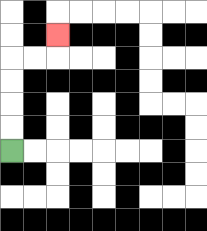{'start': '[0, 6]', 'end': '[2, 1]', 'path_directions': 'U,U,U,U,R,R,U', 'path_coordinates': '[[0, 6], [0, 5], [0, 4], [0, 3], [0, 2], [1, 2], [2, 2], [2, 1]]'}